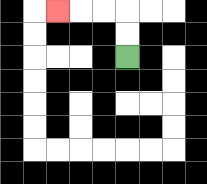{'start': '[5, 2]', 'end': '[2, 0]', 'path_directions': 'U,U,L,L,L', 'path_coordinates': '[[5, 2], [5, 1], [5, 0], [4, 0], [3, 0], [2, 0]]'}